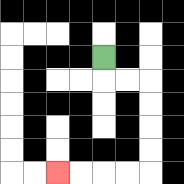{'start': '[4, 2]', 'end': '[2, 7]', 'path_directions': 'D,R,R,D,D,D,D,L,L,L,L', 'path_coordinates': '[[4, 2], [4, 3], [5, 3], [6, 3], [6, 4], [6, 5], [6, 6], [6, 7], [5, 7], [4, 7], [3, 7], [2, 7]]'}